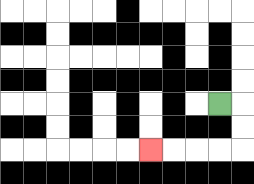{'start': '[9, 4]', 'end': '[6, 6]', 'path_directions': 'R,D,D,L,L,L,L', 'path_coordinates': '[[9, 4], [10, 4], [10, 5], [10, 6], [9, 6], [8, 6], [7, 6], [6, 6]]'}